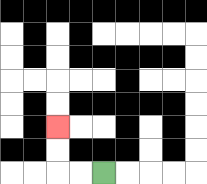{'start': '[4, 7]', 'end': '[2, 5]', 'path_directions': 'L,L,U,U', 'path_coordinates': '[[4, 7], [3, 7], [2, 7], [2, 6], [2, 5]]'}